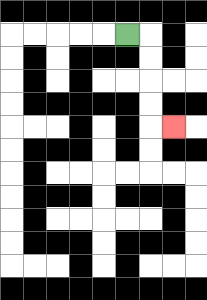{'start': '[5, 1]', 'end': '[7, 5]', 'path_directions': 'R,D,D,D,D,R', 'path_coordinates': '[[5, 1], [6, 1], [6, 2], [6, 3], [6, 4], [6, 5], [7, 5]]'}